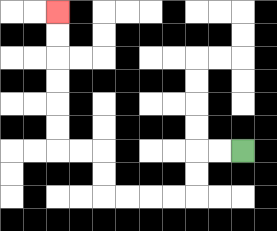{'start': '[10, 6]', 'end': '[2, 0]', 'path_directions': 'L,L,D,D,L,L,L,L,U,U,L,L,U,U,U,U,U,U', 'path_coordinates': '[[10, 6], [9, 6], [8, 6], [8, 7], [8, 8], [7, 8], [6, 8], [5, 8], [4, 8], [4, 7], [4, 6], [3, 6], [2, 6], [2, 5], [2, 4], [2, 3], [2, 2], [2, 1], [2, 0]]'}